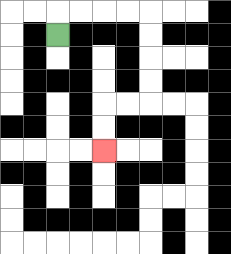{'start': '[2, 1]', 'end': '[4, 6]', 'path_directions': 'U,R,R,R,R,D,D,D,D,L,L,D,D', 'path_coordinates': '[[2, 1], [2, 0], [3, 0], [4, 0], [5, 0], [6, 0], [6, 1], [6, 2], [6, 3], [6, 4], [5, 4], [4, 4], [4, 5], [4, 6]]'}